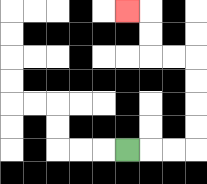{'start': '[5, 6]', 'end': '[5, 0]', 'path_directions': 'R,R,R,U,U,U,U,L,L,U,U,L', 'path_coordinates': '[[5, 6], [6, 6], [7, 6], [8, 6], [8, 5], [8, 4], [8, 3], [8, 2], [7, 2], [6, 2], [6, 1], [6, 0], [5, 0]]'}